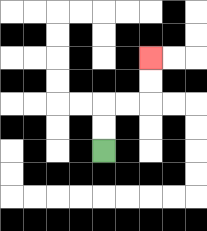{'start': '[4, 6]', 'end': '[6, 2]', 'path_directions': 'U,U,R,R,U,U', 'path_coordinates': '[[4, 6], [4, 5], [4, 4], [5, 4], [6, 4], [6, 3], [6, 2]]'}